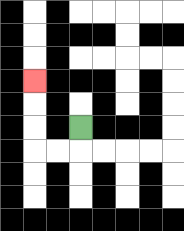{'start': '[3, 5]', 'end': '[1, 3]', 'path_directions': 'D,L,L,U,U,U', 'path_coordinates': '[[3, 5], [3, 6], [2, 6], [1, 6], [1, 5], [1, 4], [1, 3]]'}